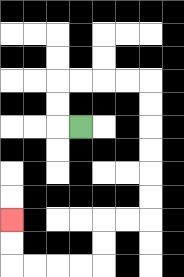{'start': '[3, 5]', 'end': '[0, 9]', 'path_directions': 'L,U,U,R,R,R,R,D,D,D,D,D,D,L,L,D,D,L,L,L,L,U,U', 'path_coordinates': '[[3, 5], [2, 5], [2, 4], [2, 3], [3, 3], [4, 3], [5, 3], [6, 3], [6, 4], [6, 5], [6, 6], [6, 7], [6, 8], [6, 9], [5, 9], [4, 9], [4, 10], [4, 11], [3, 11], [2, 11], [1, 11], [0, 11], [0, 10], [0, 9]]'}